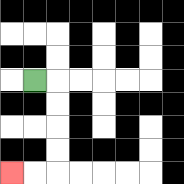{'start': '[1, 3]', 'end': '[0, 7]', 'path_directions': 'R,D,D,D,D,L,L', 'path_coordinates': '[[1, 3], [2, 3], [2, 4], [2, 5], [2, 6], [2, 7], [1, 7], [0, 7]]'}